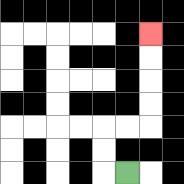{'start': '[5, 7]', 'end': '[6, 1]', 'path_directions': 'L,U,U,R,R,U,U,U,U', 'path_coordinates': '[[5, 7], [4, 7], [4, 6], [4, 5], [5, 5], [6, 5], [6, 4], [6, 3], [6, 2], [6, 1]]'}